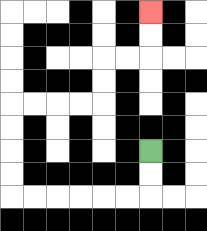{'start': '[6, 6]', 'end': '[6, 0]', 'path_directions': 'D,D,L,L,L,L,L,L,U,U,U,U,R,R,R,R,U,U,R,R,U,U', 'path_coordinates': '[[6, 6], [6, 7], [6, 8], [5, 8], [4, 8], [3, 8], [2, 8], [1, 8], [0, 8], [0, 7], [0, 6], [0, 5], [0, 4], [1, 4], [2, 4], [3, 4], [4, 4], [4, 3], [4, 2], [5, 2], [6, 2], [6, 1], [6, 0]]'}